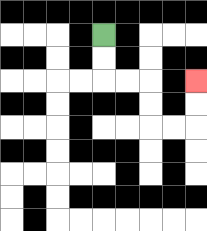{'start': '[4, 1]', 'end': '[8, 3]', 'path_directions': 'D,D,R,R,D,D,R,R,U,U', 'path_coordinates': '[[4, 1], [4, 2], [4, 3], [5, 3], [6, 3], [6, 4], [6, 5], [7, 5], [8, 5], [8, 4], [8, 3]]'}